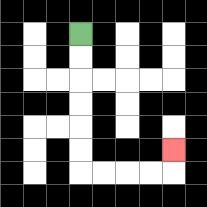{'start': '[3, 1]', 'end': '[7, 6]', 'path_directions': 'D,D,D,D,D,D,R,R,R,R,U', 'path_coordinates': '[[3, 1], [3, 2], [3, 3], [3, 4], [3, 5], [3, 6], [3, 7], [4, 7], [5, 7], [6, 7], [7, 7], [7, 6]]'}